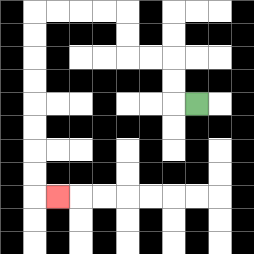{'start': '[8, 4]', 'end': '[2, 8]', 'path_directions': 'L,U,U,L,L,U,U,L,L,L,L,D,D,D,D,D,D,D,D,R', 'path_coordinates': '[[8, 4], [7, 4], [7, 3], [7, 2], [6, 2], [5, 2], [5, 1], [5, 0], [4, 0], [3, 0], [2, 0], [1, 0], [1, 1], [1, 2], [1, 3], [1, 4], [1, 5], [1, 6], [1, 7], [1, 8], [2, 8]]'}